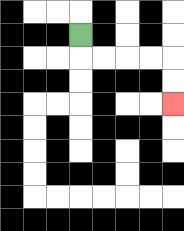{'start': '[3, 1]', 'end': '[7, 4]', 'path_directions': 'D,R,R,R,R,D,D', 'path_coordinates': '[[3, 1], [3, 2], [4, 2], [5, 2], [6, 2], [7, 2], [7, 3], [7, 4]]'}